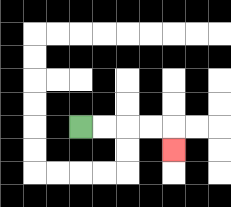{'start': '[3, 5]', 'end': '[7, 6]', 'path_directions': 'R,R,R,R,D', 'path_coordinates': '[[3, 5], [4, 5], [5, 5], [6, 5], [7, 5], [7, 6]]'}